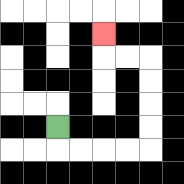{'start': '[2, 5]', 'end': '[4, 1]', 'path_directions': 'D,R,R,R,R,U,U,U,U,L,L,U', 'path_coordinates': '[[2, 5], [2, 6], [3, 6], [4, 6], [5, 6], [6, 6], [6, 5], [6, 4], [6, 3], [6, 2], [5, 2], [4, 2], [4, 1]]'}